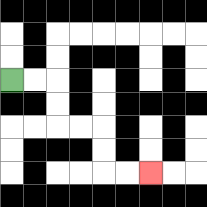{'start': '[0, 3]', 'end': '[6, 7]', 'path_directions': 'R,R,D,D,R,R,D,D,R,R', 'path_coordinates': '[[0, 3], [1, 3], [2, 3], [2, 4], [2, 5], [3, 5], [4, 5], [4, 6], [4, 7], [5, 7], [6, 7]]'}